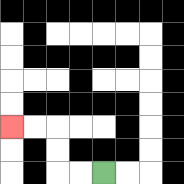{'start': '[4, 7]', 'end': '[0, 5]', 'path_directions': 'L,L,U,U,L,L', 'path_coordinates': '[[4, 7], [3, 7], [2, 7], [2, 6], [2, 5], [1, 5], [0, 5]]'}